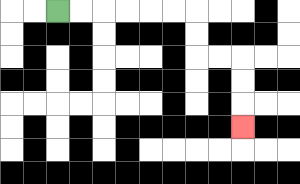{'start': '[2, 0]', 'end': '[10, 5]', 'path_directions': 'R,R,R,R,R,R,D,D,R,R,D,D,D', 'path_coordinates': '[[2, 0], [3, 0], [4, 0], [5, 0], [6, 0], [7, 0], [8, 0], [8, 1], [8, 2], [9, 2], [10, 2], [10, 3], [10, 4], [10, 5]]'}